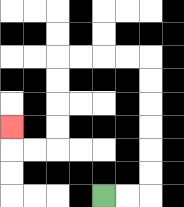{'start': '[4, 8]', 'end': '[0, 5]', 'path_directions': 'R,R,U,U,U,U,U,U,L,L,L,L,D,D,D,D,L,L,U', 'path_coordinates': '[[4, 8], [5, 8], [6, 8], [6, 7], [6, 6], [6, 5], [6, 4], [6, 3], [6, 2], [5, 2], [4, 2], [3, 2], [2, 2], [2, 3], [2, 4], [2, 5], [2, 6], [1, 6], [0, 6], [0, 5]]'}